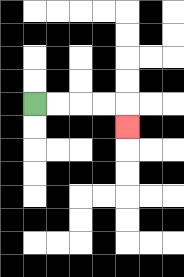{'start': '[1, 4]', 'end': '[5, 5]', 'path_directions': 'R,R,R,R,D', 'path_coordinates': '[[1, 4], [2, 4], [3, 4], [4, 4], [5, 4], [5, 5]]'}